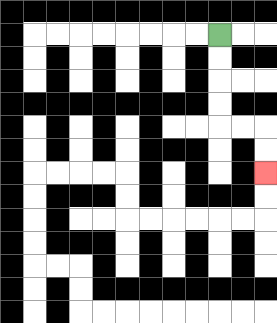{'start': '[9, 1]', 'end': '[11, 7]', 'path_directions': 'D,D,D,D,R,R,D,D', 'path_coordinates': '[[9, 1], [9, 2], [9, 3], [9, 4], [9, 5], [10, 5], [11, 5], [11, 6], [11, 7]]'}